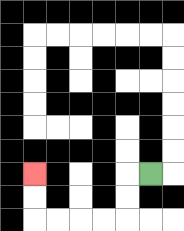{'start': '[6, 7]', 'end': '[1, 7]', 'path_directions': 'L,D,D,L,L,L,L,U,U', 'path_coordinates': '[[6, 7], [5, 7], [5, 8], [5, 9], [4, 9], [3, 9], [2, 9], [1, 9], [1, 8], [1, 7]]'}